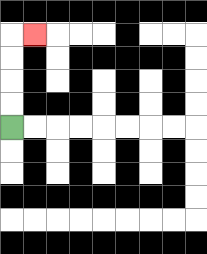{'start': '[0, 5]', 'end': '[1, 1]', 'path_directions': 'U,U,U,U,R', 'path_coordinates': '[[0, 5], [0, 4], [0, 3], [0, 2], [0, 1], [1, 1]]'}